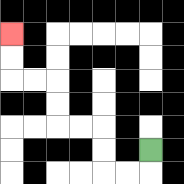{'start': '[6, 6]', 'end': '[0, 1]', 'path_directions': 'D,L,L,U,U,L,L,U,U,L,L,U,U', 'path_coordinates': '[[6, 6], [6, 7], [5, 7], [4, 7], [4, 6], [4, 5], [3, 5], [2, 5], [2, 4], [2, 3], [1, 3], [0, 3], [0, 2], [0, 1]]'}